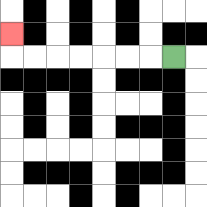{'start': '[7, 2]', 'end': '[0, 1]', 'path_directions': 'L,L,L,L,L,L,L,U', 'path_coordinates': '[[7, 2], [6, 2], [5, 2], [4, 2], [3, 2], [2, 2], [1, 2], [0, 2], [0, 1]]'}